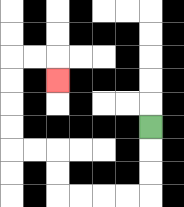{'start': '[6, 5]', 'end': '[2, 3]', 'path_directions': 'D,D,D,L,L,L,L,U,U,L,L,U,U,U,U,R,R,D', 'path_coordinates': '[[6, 5], [6, 6], [6, 7], [6, 8], [5, 8], [4, 8], [3, 8], [2, 8], [2, 7], [2, 6], [1, 6], [0, 6], [0, 5], [0, 4], [0, 3], [0, 2], [1, 2], [2, 2], [2, 3]]'}